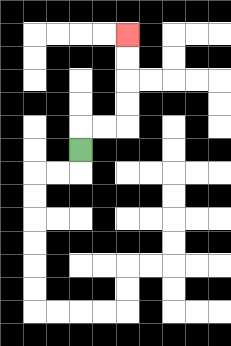{'start': '[3, 6]', 'end': '[5, 1]', 'path_directions': 'U,R,R,U,U,U,U', 'path_coordinates': '[[3, 6], [3, 5], [4, 5], [5, 5], [5, 4], [5, 3], [5, 2], [5, 1]]'}